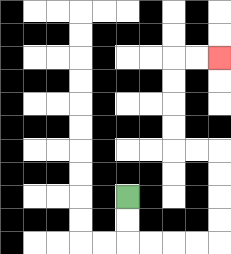{'start': '[5, 8]', 'end': '[9, 2]', 'path_directions': 'D,D,R,R,R,R,U,U,U,U,L,L,U,U,U,U,R,R', 'path_coordinates': '[[5, 8], [5, 9], [5, 10], [6, 10], [7, 10], [8, 10], [9, 10], [9, 9], [9, 8], [9, 7], [9, 6], [8, 6], [7, 6], [7, 5], [7, 4], [7, 3], [7, 2], [8, 2], [9, 2]]'}